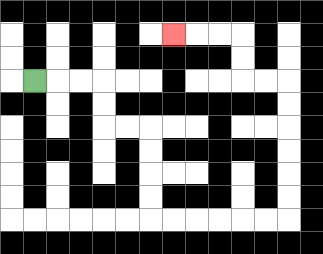{'start': '[1, 3]', 'end': '[7, 1]', 'path_directions': 'R,R,R,D,D,R,R,D,D,D,D,R,R,R,R,R,R,U,U,U,U,U,U,L,L,U,U,L,L,L', 'path_coordinates': '[[1, 3], [2, 3], [3, 3], [4, 3], [4, 4], [4, 5], [5, 5], [6, 5], [6, 6], [6, 7], [6, 8], [6, 9], [7, 9], [8, 9], [9, 9], [10, 9], [11, 9], [12, 9], [12, 8], [12, 7], [12, 6], [12, 5], [12, 4], [12, 3], [11, 3], [10, 3], [10, 2], [10, 1], [9, 1], [8, 1], [7, 1]]'}